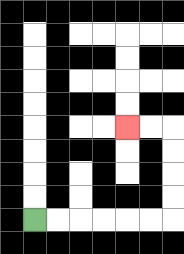{'start': '[1, 9]', 'end': '[5, 5]', 'path_directions': 'R,R,R,R,R,R,U,U,U,U,L,L', 'path_coordinates': '[[1, 9], [2, 9], [3, 9], [4, 9], [5, 9], [6, 9], [7, 9], [7, 8], [7, 7], [7, 6], [7, 5], [6, 5], [5, 5]]'}